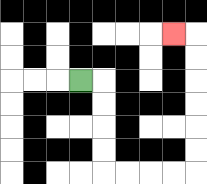{'start': '[3, 3]', 'end': '[7, 1]', 'path_directions': 'R,D,D,D,D,R,R,R,R,U,U,U,U,U,U,L', 'path_coordinates': '[[3, 3], [4, 3], [4, 4], [4, 5], [4, 6], [4, 7], [5, 7], [6, 7], [7, 7], [8, 7], [8, 6], [8, 5], [8, 4], [8, 3], [8, 2], [8, 1], [7, 1]]'}